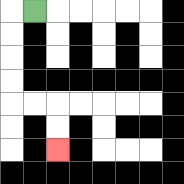{'start': '[1, 0]', 'end': '[2, 6]', 'path_directions': 'L,D,D,D,D,R,R,D,D', 'path_coordinates': '[[1, 0], [0, 0], [0, 1], [0, 2], [0, 3], [0, 4], [1, 4], [2, 4], [2, 5], [2, 6]]'}